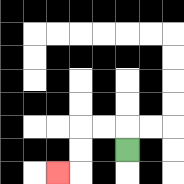{'start': '[5, 6]', 'end': '[2, 7]', 'path_directions': 'U,L,L,D,D,L', 'path_coordinates': '[[5, 6], [5, 5], [4, 5], [3, 5], [3, 6], [3, 7], [2, 7]]'}